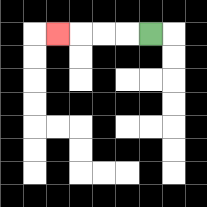{'start': '[6, 1]', 'end': '[2, 1]', 'path_directions': 'L,L,L,L', 'path_coordinates': '[[6, 1], [5, 1], [4, 1], [3, 1], [2, 1]]'}